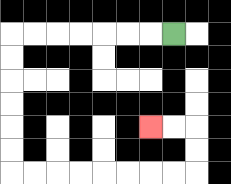{'start': '[7, 1]', 'end': '[6, 5]', 'path_directions': 'L,L,L,L,L,L,L,D,D,D,D,D,D,R,R,R,R,R,R,R,R,U,U,L,L', 'path_coordinates': '[[7, 1], [6, 1], [5, 1], [4, 1], [3, 1], [2, 1], [1, 1], [0, 1], [0, 2], [0, 3], [0, 4], [0, 5], [0, 6], [0, 7], [1, 7], [2, 7], [3, 7], [4, 7], [5, 7], [6, 7], [7, 7], [8, 7], [8, 6], [8, 5], [7, 5], [6, 5]]'}